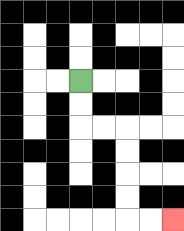{'start': '[3, 3]', 'end': '[7, 9]', 'path_directions': 'D,D,R,R,D,D,D,D,R,R', 'path_coordinates': '[[3, 3], [3, 4], [3, 5], [4, 5], [5, 5], [5, 6], [5, 7], [5, 8], [5, 9], [6, 9], [7, 9]]'}